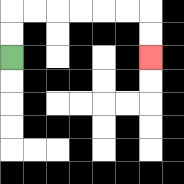{'start': '[0, 2]', 'end': '[6, 2]', 'path_directions': 'U,U,R,R,R,R,R,R,D,D', 'path_coordinates': '[[0, 2], [0, 1], [0, 0], [1, 0], [2, 0], [3, 0], [4, 0], [5, 0], [6, 0], [6, 1], [6, 2]]'}